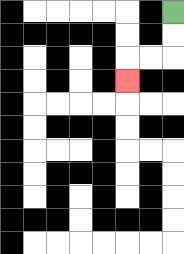{'start': '[7, 0]', 'end': '[5, 3]', 'path_directions': 'D,D,L,L,D', 'path_coordinates': '[[7, 0], [7, 1], [7, 2], [6, 2], [5, 2], [5, 3]]'}